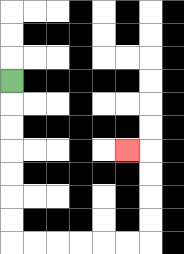{'start': '[0, 3]', 'end': '[5, 6]', 'path_directions': 'D,D,D,D,D,D,D,R,R,R,R,R,R,U,U,U,U,L', 'path_coordinates': '[[0, 3], [0, 4], [0, 5], [0, 6], [0, 7], [0, 8], [0, 9], [0, 10], [1, 10], [2, 10], [3, 10], [4, 10], [5, 10], [6, 10], [6, 9], [6, 8], [6, 7], [6, 6], [5, 6]]'}